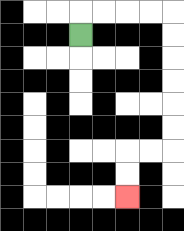{'start': '[3, 1]', 'end': '[5, 8]', 'path_directions': 'U,R,R,R,R,D,D,D,D,D,D,L,L,D,D', 'path_coordinates': '[[3, 1], [3, 0], [4, 0], [5, 0], [6, 0], [7, 0], [7, 1], [7, 2], [7, 3], [7, 4], [7, 5], [7, 6], [6, 6], [5, 6], [5, 7], [5, 8]]'}